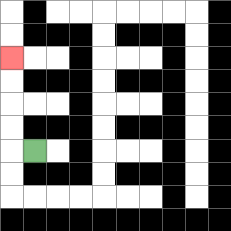{'start': '[1, 6]', 'end': '[0, 2]', 'path_directions': 'L,U,U,U,U', 'path_coordinates': '[[1, 6], [0, 6], [0, 5], [0, 4], [0, 3], [0, 2]]'}